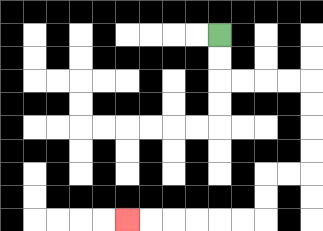{'start': '[9, 1]', 'end': '[5, 9]', 'path_directions': 'D,D,R,R,R,R,D,D,D,D,L,L,D,D,L,L,L,L,L,L', 'path_coordinates': '[[9, 1], [9, 2], [9, 3], [10, 3], [11, 3], [12, 3], [13, 3], [13, 4], [13, 5], [13, 6], [13, 7], [12, 7], [11, 7], [11, 8], [11, 9], [10, 9], [9, 9], [8, 9], [7, 9], [6, 9], [5, 9]]'}